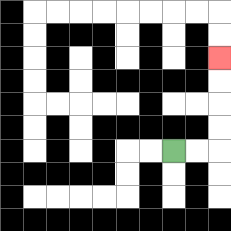{'start': '[7, 6]', 'end': '[9, 2]', 'path_directions': 'R,R,U,U,U,U', 'path_coordinates': '[[7, 6], [8, 6], [9, 6], [9, 5], [9, 4], [9, 3], [9, 2]]'}